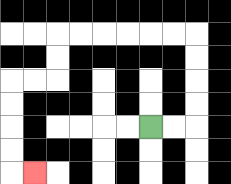{'start': '[6, 5]', 'end': '[1, 7]', 'path_directions': 'R,R,U,U,U,U,L,L,L,L,L,L,D,D,L,L,D,D,D,D,R', 'path_coordinates': '[[6, 5], [7, 5], [8, 5], [8, 4], [8, 3], [8, 2], [8, 1], [7, 1], [6, 1], [5, 1], [4, 1], [3, 1], [2, 1], [2, 2], [2, 3], [1, 3], [0, 3], [0, 4], [0, 5], [0, 6], [0, 7], [1, 7]]'}